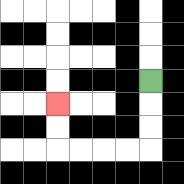{'start': '[6, 3]', 'end': '[2, 4]', 'path_directions': 'D,D,D,L,L,L,L,U,U', 'path_coordinates': '[[6, 3], [6, 4], [6, 5], [6, 6], [5, 6], [4, 6], [3, 6], [2, 6], [2, 5], [2, 4]]'}